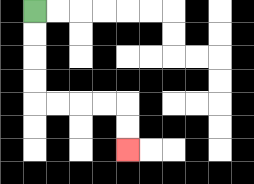{'start': '[1, 0]', 'end': '[5, 6]', 'path_directions': 'D,D,D,D,R,R,R,R,D,D', 'path_coordinates': '[[1, 0], [1, 1], [1, 2], [1, 3], [1, 4], [2, 4], [3, 4], [4, 4], [5, 4], [5, 5], [5, 6]]'}